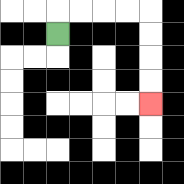{'start': '[2, 1]', 'end': '[6, 4]', 'path_directions': 'U,R,R,R,R,D,D,D,D', 'path_coordinates': '[[2, 1], [2, 0], [3, 0], [4, 0], [5, 0], [6, 0], [6, 1], [6, 2], [6, 3], [6, 4]]'}